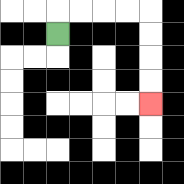{'start': '[2, 1]', 'end': '[6, 4]', 'path_directions': 'U,R,R,R,R,D,D,D,D', 'path_coordinates': '[[2, 1], [2, 0], [3, 0], [4, 0], [5, 0], [6, 0], [6, 1], [6, 2], [6, 3], [6, 4]]'}